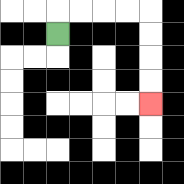{'start': '[2, 1]', 'end': '[6, 4]', 'path_directions': 'U,R,R,R,R,D,D,D,D', 'path_coordinates': '[[2, 1], [2, 0], [3, 0], [4, 0], [5, 0], [6, 0], [6, 1], [6, 2], [6, 3], [6, 4]]'}